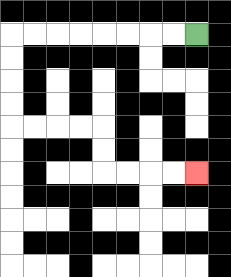{'start': '[8, 1]', 'end': '[8, 7]', 'path_directions': 'L,L,L,L,L,L,L,L,D,D,D,D,R,R,R,R,D,D,R,R,R,R', 'path_coordinates': '[[8, 1], [7, 1], [6, 1], [5, 1], [4, 1], [3, 1], [2, 1], [1, 1], [0, 1], [0, 2], [0, 3], [0, 4], [0, 5], [1, 5], [2, 5], [3, 5], [4, 5], [4, 6], [4, 7], [5, 7], [6, 7], [7, 7], [8, 7]]'}